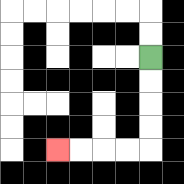{'start': '[6, 2]', 'end': '[2, 6]', 'path_directions': 'D,D,D,D,L,L,L,L', 'path_coordinates': '[[6, 2], [6, 3], [6, 4], [6, 5], [6, 6], [5, 6], [4, 6], [3, 6], [2, 6]]'}